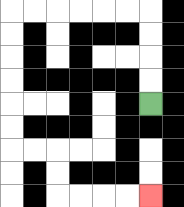{'start': '[6, 4]', 'end': '[6, 8]', 'path_directions': 'U,U,U,U,L,L,L,L,L,L,D,D,D,D,D,D,R,R,D,D,R,R,R,R', 'path_coordinates': '[[6, 4], [6, 3], [6, 2], [6, 1], [6, 0], [5, 0], [4, 0], [3, 0], [2, 0], [1, 0], [0, 0], [0, 1], [0, 2], [0, 3], [0, 4], [0, 5], [0, 6], [1, 6], [2, 6], [2, 7], [2, 8], [3, 8], [4, 8], [5, 8], [6, 8]]'}